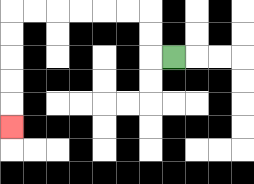{'start': '[7, 2]', 'end': '[0, 5]', 'path_directions': 'L,U,U,L,L,L,L,L,L,D,D,D,D,D', 'path_coordinates': '[[7, 2], [6, 2], [6, 1], [6, 0], [5, 0], [4, 0], [3, 0], [2, 0], [1, 0], [0, 0], [0, 1], [0, 2], [0, 3], [0, 4], [0, 5]]'}